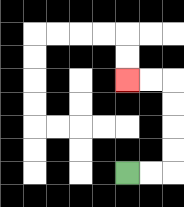{'start': '[5, 7]', 'end': '[5, 3]', 'path_directions': 'R,R,U,U,U,U,L,L', 'path_coordinates': '[[5, 7], [6, 7], [7, 7], [7, 6], [7, 5], [7, 4], [7, 3], [6, 3], [5, 3]]'}